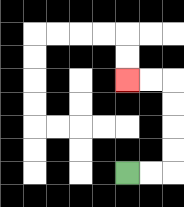{'start': '[5, 7]', 'end': '[5, 3]', 'path_directions': 'R,R,U,U,U,U,L,L', 'path_coordinates': '[[5, 7], [6, 7], [7, 7], [7, 6], [7, 5], [7, 4], [7, 3], [6, 3], [5, 3]]'}